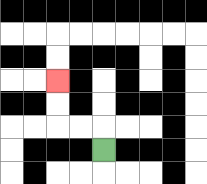{'start': '[4, 6]', 'end': '[2, 3]', 'path_directions': 'U,L,L,U,U', 'path_coordinates': '[[4, 6], [4, 5], [3, 5], [2, 5], [2, 4], [2, 3]]'}